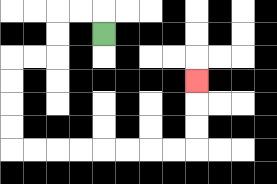{'start': '[4, 1]', 'end': '[8, 3]', 'path_directions': 'U,L,L,D,D,L,L,D,D,D,D,R,R,R,R,R,R,R,R,U,U,U', 'path_coordinates': '[[4, 1], [4, 0], [3, 0], [2, 0], [2, 1], [2, 2], [1, 2], [0, 2], [0, 3], [0, 4], [0, 5], [0, 6], [1, 6], [2, 6], [3, 6], [4, 6], [5, 6], [6, 6], [7, 6], [8, 6], [8, 5], [8, 4], [8, 3]]'}